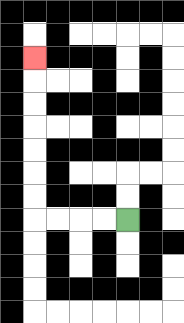{'start': '[5, 9]', 'end': '[1, 2]', 'path_directions': 'L,L,L,L,U,U,U,U,U,U,U', 'path_coordinates': '[[5, 9], [4, 9], [3, 9], [2, 9], [1, 9], [1, 8], [1, 7], [1, 6], [1, 5], [1, 4], [1, 3], [1, 2]]'}